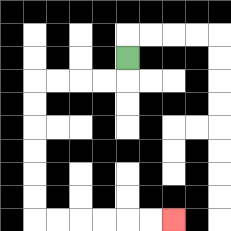{'start': '[5, 2]', 'end': '[7, 9]', 'path_directions': 'D,L,L,L,L,D,D,D,D,D,D,R,R,R,R,R,R', 'path_coordinates': '[[5, 2], [5, 3], [4, 3], [3, 3], [2, 3], [1, 3], [1, 4], [1, 5], [1, 6], [1, 7], [1, 8], [1, 9], [2, 9], [3, 9], [4, 9], [5, 9], [6, 9], [7, 9]]'}